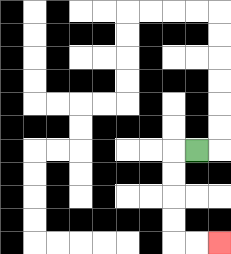{'start': '[8, 6]', 'end': '[9, 10]', 'path_directions': 'L,D,D,D,D,R,R', 'path_coordinates': '[[8, 6], [7, 6], [7, 7], [7, 8], [7, 9], [7, 10], [8, 10], [9, 10]]'}